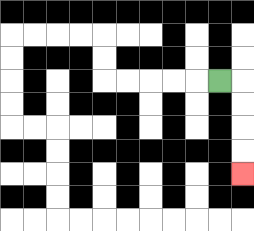{'start': '[9, 3]', 'end': '[10, 7]', 'path_directions': 'R,D,D,D,D', 'path_coordinates': '[[9, 3], [10, 3], [10, 4], [10, 5], [10, 6], [10, 7]]'}